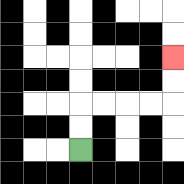{'start': '[3, 6]', 'end': '[7, 2]', 'path_directions': 'U,U,R,R,R,R,U,U', 'path_coordinates': '[[3, 6], [3, 5], [3, 4], [4, 4], [5, 4], [6, 4], [7, 4], [7, 3], [7, 2]]'}